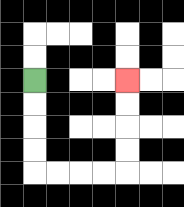{'start': '[1, 3]', 'end': '[5, 3]', 'path_directions': 'D,D,D,D,R,R,R,R,U,U,U,U', 'path_coordinates': '[[1, 3], [1, 4], [1, 5], [1, 6], [1, 7], [2, 7], [3, 7], [4, 7], [5, 7], [5, 6], [5, 5], [5, 4], [5, 3]]'}